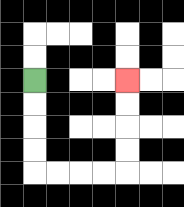{'start': '[1, 3]', 'end': '[5, 3]', 'path_directions': 'D,D,D,D,R,R,R,R,U,U,U,U', 'path_coordinates': '[[1, 3], [1, 4], [1, 5], [1, 6], [1, 7], [2, 7], [3, 7], [4, 7], [5, 7], [5, 6], [5, 5], [5, 4], [5, 3]]'}